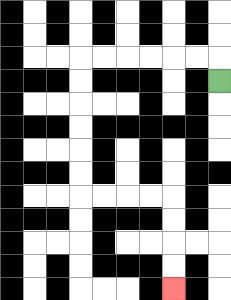{'start': '[9, 3]', 'end': '[7, 12]', 'path_directions': 'U,L,L,L,L,L,L,D,D,D,D,D,D,R,R,R,R,D,D,D,D', 'path_coordinates': '[[9, 3], [9, 2], [8, 2], [7, 2], [6, 2], [5, 2], [4, 2], [3, 2], [3, 3], [3, 4], [3, 5], [3, 6], [3, 7], [3, 8], [4, 8], [5, 8], [6, 8], [7, 8], [7, 9], [7, 10], [7, 11], [7, 12]]'}